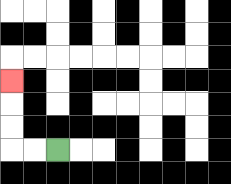{'start': '[2, 6]', 'end': '[0, 3]', 'path_directions': 'L,L,U,U,U', 'path_coordinates': '[[2, 6], [1, 6], [0, 6], [0, 5], [0, 4], [0, 3]]'}